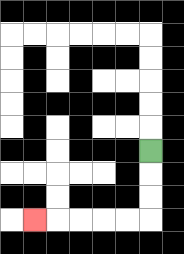{'start': '[6, 6]', 'end': '[1, 9]', 'path_directions': 'D,D,D,L,L,L,L,L', 'path_coordinates': '[[6, 6], [6, 7], [6, 8], [6, 9], [5, 9], [4, 9], [3, 9], [2, 9], [1, 9]]'}